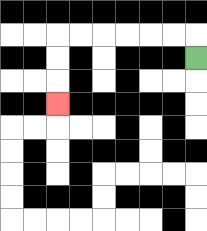{'start': '[8, 2]', 'end': '[2, 4]', 'path_directions': 'U,L,L,L,L,L,L,D,D,D', 'path_coordinates': '[[8, 2], [8, 1], [7, 1], [6, 1], [5, 1], [4, 1], [3, 1], [2, 1], [2, 2], [2, 3], [2, 4]]'}